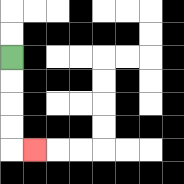{'start': '[0, 2]', 'end': '[1, 6]', 'path_directions': 'D,D,D,D,R', 'path_coordinates': '[[0, 2], [0, 3], [0, 4], [0, 5], [0, 6], [1, 6]]'}